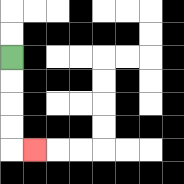{'start': '[0, 2]', 'end': '[1, 6]', 'path_directions': 'D,D,D,D,R', 'path_coordinates': '[[0, 2], [0, 3], [0, 4], [0, 5], [0, 6], [1, 6]]'}